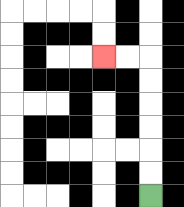{'start': '[6, 8]', 'end': '[4, 2]', 'path_directions': 'U,U,U,U,U,U,L,L', 'path_coordinates': '[[6, 8], [6, 7], [6, 6], [6, 5], [6, 4], [6, 3], [6, 2], [5, 2], [4, 2]]'}